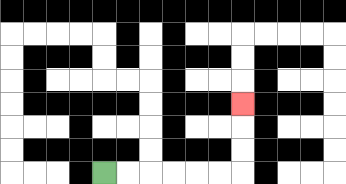{'start': '[4, 7]', 'end': '[10, 4]', 'path_directions': 'R,R,R,R,R,R,U,U,U', 'path_coordinates': '[[4, 7], [5, 7], [6, 7], [7, 7], [8, 7], [9, 7], [10, 7], [10, 6], [10, 5], [10, 4]]'}